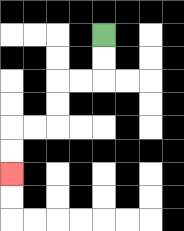{'start': '[4, 1]', 'end': '[0, 7]', 'path_directions': 'D,D,L,L,D,D,L,L,D,D', 'path_coordinates': '[[4, 1], [4, 2], [4, 3], [3, 3], [2, 3], [2, 4], [2, 5], [1, 5], [0, 5], [0, 6], [0, 7]]'}